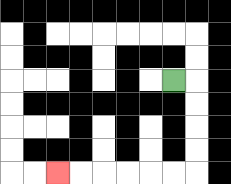{'start': '[7, 3]', 'end': '[2, 7]', 'path_directions': 'R,D,D,D,D,L,L,L,L,L,L', 'path_coordinates': '[[7, 3], [8, 3], [8, 4], [8, 5], [8, 6], [8, 7], [7, 7], [6, 7], [5, 7], [4, 7], [3, 7], [2, 7]]'}